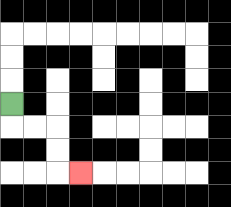{'start': '[0, 4]', 'end': '[3, 7]', 'path_directions': 'D,R,R,D,D,R', 'path_coordinates': '[[0, 4], [0, 5], [1, 5], [2, 5], [2, 6], [2, 7], [3, 7]]'}